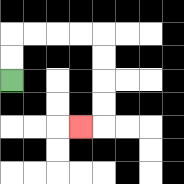{'start': '[0, 3]', 'end': '[3, 5]', 'path_directions': 'U,U,R,R,R,R,D,D,D,D,L', 'path_coordinates': '[[0, 3], [0, 2], [0, 1], [1, 1], [2, 1], [3, 1], [4, 1], [4, 2], [4, 3], [4, 4], [4, 5], [3, 5]]'}